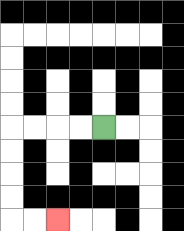{'start': '[4, 5]', 'end': '[2, 9]', 'path_directions': 'L,L,L,L,D,D,D,D,R,R', 'path_coordinates': '[[4, 5], [3, 5], [2, 5], [1, 5], [0, 5], [0, 6], [0, 7], [0, 8], [0, 9], [1, 9], [2, 9]]'}